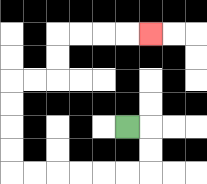{'start': '[5, 5]', 'end': '[6, 1]', 'path_directions': 'R,D,D,L,L,L,L,L,L,U,U,U,U,R,R,U,U,R,R,R,R', 'path_coordinates': '[[5, 5], [6, 5], [6, 6], [6, 7], [5, 7], [4, 7], [3, 7], [2, 7], [1, 7], [0, 7], [0, 6], [0, 5], [0, 4], [0, 3], [1, 3], [2, 3], [2, 2], [2, 1], [3, 1], [4, 1], [5, 1], [6, 1]]'}